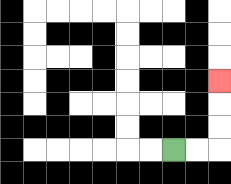{'start': '[7, 6]', 'end': '[9, 3]', 'path_directions': 'R,R,U,U,U', 'path_coordinates': '[[7, 6], [8, 6], [9, 6], [9, 5], [9, 4], [9, 3]]'}